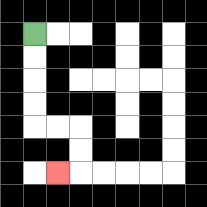{'start': '[1, 1]', 'end': '[2, 7]', 'path_directions': 'D,D,D,D,R,R,D,D,L', 'path_coordinates': '[[1, 1], [1, 2], [1, 3], [1, 4], [1, 5], [2, 5], [3, 5], [3, 6], [3, 7], [2, 7]]'}